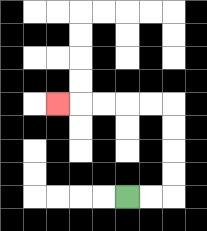{'start': '[5, 8]', 'end': '[2, 4]', 'path_directions': 'R,R,U,U,U,U,L,L,L,L,L', 'path_coordinates': '[[5, 8], [6, 8], [7, 8], [7, 7], [7, 6], [7, 5], [7, 4], [6, 4], [5, 4], [4, 4], [3, 4], [2, 4]]'}